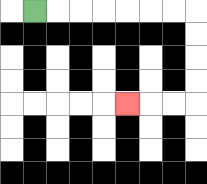{'start': '[1, 0]', 'end': '[5, 4]', 'path_directions': 'R,R,R,R,R,R,R,D,D,D,D,L,L,L', 'path_coordinates': '[[1, 0], [2, 0], [3, 0], [4, 0], [5, 0], [6, 0], [7, 0], [8, 0], [8, 1], [8, 2], [8, 3], [8, 4], [7, 4], [6, 4], [5, 4]]'}